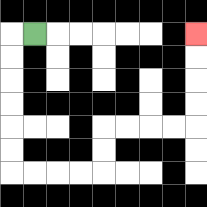{'start': '[1, 1]', 'end': '[8, 1]', 'path_directions': 'L,D,D,D,D,D,D,R,R,R,R,U,U,R,R,R,R,U,U,U,U', 'path_coordinates': '[[1, 1], [0, 1], [0, 2], [0, 3], [0, 4], [0, 5], [0, 6], [0, 7], [1, 7], [2, 7], [3, 7], [4, 7], [4, 6], [4, 5], [5, 5], [6, 5], [7, 5], [8, 5], [8, 4], [8, 3], [8, 2], [8, 1]]'}